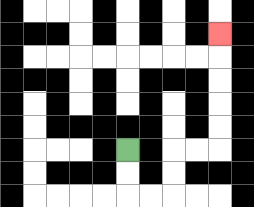{'start': '[5, 6]', 'end': '[9, 1]', 'path_directions': 'D,D,R,R,U,U,R,R,U,U,U,U,U', 'path_coordinates': '[[5, 6], [5, 7], [5, 8], [6, 8], [7, 8], [7, 7], [7, 6], [8, 6], [9, 6], [9, 5], [9, 4], [9, 3], [9, 2], [9, 1]]'}